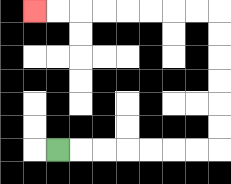{'start': '[2, 6]', 'end': '[1, 0]', 'path_directions': 'R,R,R,R,R,R,R,U,U,U,U,U,U,L,L,L,L,L,L,L,L', 'path_coordinates': '[[2, 6], [3, 6], [4, 6], [5, 6], [6, 6], [7, 6], [8, 6], [9, 6], [9, 5], [9, 4], [9, 3], [9, 2], [9, 1], [9, 0], [8, 0], [7, 0], [6, 0], [5, 0], [4, 0], [3, 0], [2, 0], [1, 0]]'}